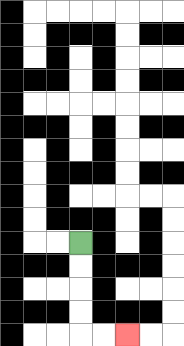{'start': '[3, 10]', 'end': '[5, 14]', 'path_directions': 'D,D,D,D,R,R', 'path_coordinates': '[[3, 10], [3, 11], [3, 12], [3, 13], [3, 14], [4, 14], [5, 14]]'}